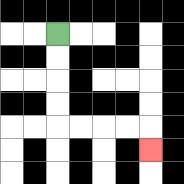{'start': '[2, 1]', 'end': '[6, 6]', 'path_directions': 'D,D,D,D,R,R,R,R,D', 'path_coordinates': '[[2, 1], [2, 2], [2, 3], [2, 4], [2, 5], [3, 5], [4, 5], [5, 5], [6, 5], [6, 6]]'}